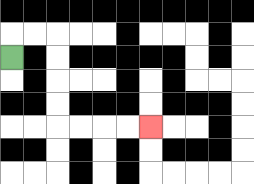{'start': '[0, 2]', 'end': '[6, 5]', 'path_directions': 'U,R,R,D,D,D,D,R,R,R,R', 'path_coordinates': '[[0, 2], [0, 1], [1, 1], [2, 1], [2, 2], [2, 3], [2, 4], [2, 5], [3, 5], [4, 5], [5, 5], [6, 5]]'}